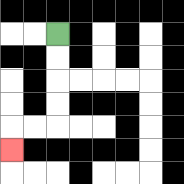{'start': '[2, 1]', 'end': '[0, 6]', 'path_directions': 'D,D,D,D,L,L,D', 'path_coordinates': '[[2, 1], [2, 2], [2, 3], [2, 4], [2, 5], [1, 5], [0, 5], [0, 6]]'}